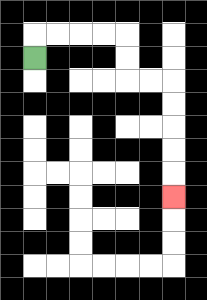{'start': '[1, 2]', 'end': '[7, 8]', 'path_directions': 'U,R,R,R,R,D,D,R,R,D,D,D,D,D', 'path_coordinates': '[[1, 2], [1, 1], [2, 1], [3, 1], [4, 1], [5, 1], [5, 2], [5, 3], [6, 3], [7, 3], [7, 4], [7, 5], [7, 6], [7, 7], [7, 8]]'}